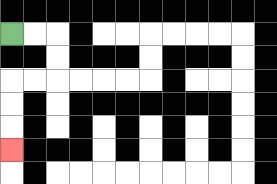{'start': '[0, 1]', 'end': '[0, 6]', 'path_directions': 'R,R,D,D,L,L,D,D,D', 'path_coordinates': '[[0, 1], [1, 1], [2, 1], [2, 2], [2, 3], [1, 3], [0, 3], [0, 4], [0, 5], [0, 6]]'}